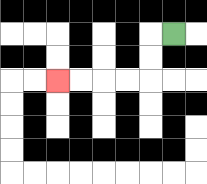{'start': '[7, 1]', 'end': '[2, 3]', 'path_directions': 'L,D,D,L,L,L,L', 'path_coordinates': '[[7, 1], [6, 1], [6, 2], [6, 3], [5, 3], [4, 3], [3, 3], [2, 3]]'}